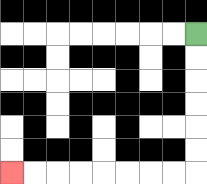{'start': '[8, 1]', 'end': '[0, 7]', 'path_directions': 'D,D,D,D,D,D,L,L,L,L,L,L,L,L', 'path_coordinates': '[[8, 1], [8, 2], [8, 3], [8, 4], [8, 5], [8, 6], [8, 7], [7, 7], [6, 7], [5, 7], [4, 7], [3, 7], [2, 7], [1, 7], [0, 7]]'}